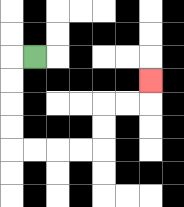{'start': '[1, 2]', 'end': '[6, 3]', 'path_directions': 'L,D,D,D,D,R,R,R,R,U,U,R,R,U', 'path_coordinates': '[[1, 2], [0, 2], [0, 3], [0, 4], [0, 5], [0, 6], [1, 6], [2, 6], [3, 6], [4, 6], [4, 5], [4, 4], [5, 4], [6, 4], [6, 3]]'}